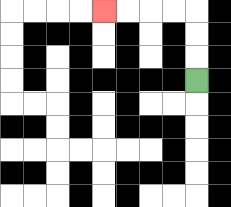{'start': '[8, 3]', 'end': '[4, 0]', 'path_directions': 'U,U,U,L,L,L,L', 'path_coordinates': '[[8, 3], [8, 2], [8, 1], [8, 0], [7, 0], [6, 0], [5, 0], [4, 0]]'}